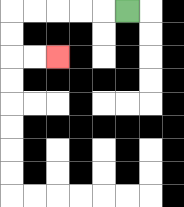{'start': '[5, 0]', 'end': '[2, 2]', 'path_directions': 'L,L,L,L,L,D,D,R,R', 'path_coordinates': '[[5, 0], [4, 0], [3, 0], [2, 0], [1, 0], [0, 0], [0, 1], [0, 2], [1, 2], [2, 2]]'}